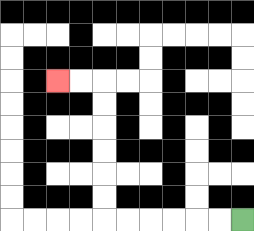{'start': '[10, 9]', 'end': '[2, 3]', 'path_directions': 'L,L,L,L,L,L,U,U,U,U,U,U,L,L', 'path_coordinates': '[[10, 9], [9, 9], [8, 9], [7, 9], [6, 9], [5, 9], [4, 9], [4, 8], [4, 7], [4, 6], [4, 5], [4, 4], [4, 3], [3, 3], [2, 3]]'}